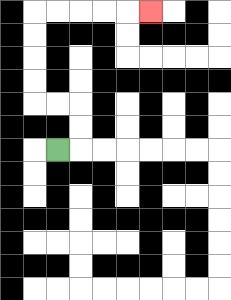{'start': '[2, 6]', 'end': '[6, 0]', 'path_directions': 'R,U,U,L,L,U,U,U,U,R,R,R,R,R', 'path_coordinates': '[[2, 6], [3, 6], [3, 5], [3, 4], [2, 4], [1, 4], [1, 3], [1, 2], [1, 1], [1, 0], [2, 0], [3, 0], [4, 0], [5, 0], [6, 0]]'}